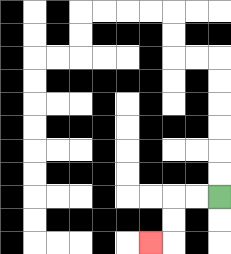{'start': '[9, 8]', 'end': '[6, 10]', 'path_directions': 'L,L,D,D,L', 'path_coordinates': '[[9, 8], [8, 8], [7, 8], [7, 9], [7, 10], [6, 10]]'}